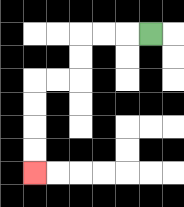{'start': '[6, 1]', 'end': '[1, 7]', 'path_directions': 'L,L,L,D,D,L,L,D,D,D,D', 'path_coordinates': '[[6, 1], [5, 1], [4, 1], [3, 1], [3, 2], [3, 3], [2, 3], [1, 3], [1, 4], [1, 5], [1, 6], [1, 7]]'}